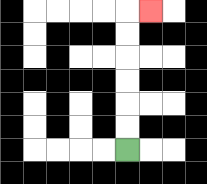{'start': '[5, 6]', 'end': '[6, 0]', 'path_directions': 'U,U,U,U,U,U,R', 'path_coordinates': '[[5, 6], [5, 5], [5, 4], [5, 3], [5, 2], [5, 1], [5, 0], [6, 0]]'}